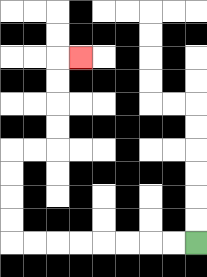{'start': '[8, 10]', 'end': '[3, 2]', 'path_directions': 'L,L,L,L,L,L,L,L,U,U,U,U,R,R,U,U,U,U,R', 'path_coordinates': '[[8, 10], [7, 10], [6, 10], [5, 10], [4, 10], [3, 10], [2, 10], [1, 10], [0, 10], [0, 9], [0, 8], [0, 7], [0, 6], [1, 6], [2, 6], [2, 5], [2, 4], [2, 3], [2, 2], [3, 2]]'}